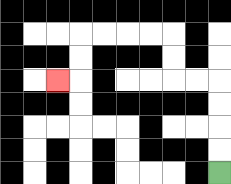{'start': '[9, 7]', 'end': '[2, 3]', 'path_directions': 'U,U,U,U,L,L,U,U,L,L,L,L,D,D,L', 'path_coordinates': '[[9, 7], [9, 6], [9, 5], [9, 4], [9, 3], [8, 3], [7, 3], [7, 2], [7, 1], [6, 1], [5, 1], [4, 1], [3, 1], [3, 2], [3, 3], [2, 3]]'}